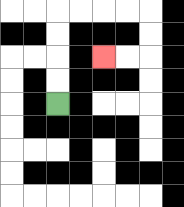{'start': '[2, 4]', 'end': '[4, 2]', 'path_directions': 'U,U,U,U,R,R,R,R,D,D,L,L', 'path_coordinates': '[[2, 4], [2, 3], [2, 2], [2, 1], [2, 0], [3, 0], [4, 0], [5, 0], [6, 0], [6, 1], [6, 2], [5, 2], [4, 2]]'}